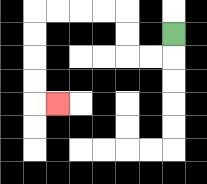{'start': '[7, 1]', 'end': '[2, 4]', 'path_directions': 'D,L,L,U,U,L,L,L,L,D,D,D,D,R', 'path_coordinates': '[[7, 1], [7, 2], [6, 2], [5, 2], [5, 1], [5, 0], [4, 0], [3, 0], [2, 0], [1, 0], [1, 1], [1, 2], [1, 3], [1, 4], [2, 4]]'}